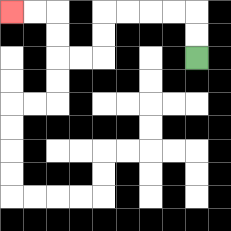{'start': '[8, 2]', 'end': '[0, 0]', 'path_directions': 'U,U,L,L,L,L,D,D,L,L,U,U,L,L', 'path_coordinates': '[[8, 2], [8, 1], [8, 0], [7, 0], [6, 0], [5, 0], [4, 0], [4, 1], [4, 2], [3, 2], [2, 2], [2, 1], [2, 0], [1, 0], [0, 0]]'}